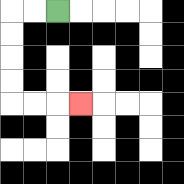{'start': '[2, 0]', 'end': '[3, 4]', 'path_directions': 'L,L,D,D,D,D,R,R,R', 'path_coordinates': '[[2, 0], [1, 0], [0, 0], [0, 1], [0, 2], [0, 3], [0, 4], [1, 4], [2, 4], [3, 4]]'}